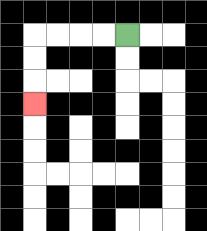{'start': '[5, 1]', 'end': '[1, 4]', 'path_directions': 'L,L,L,L,D,D,D', 'path_coordinates': '[[5, 1], [4, 1], [3, 1], [2, 1], [1, 1], [1, 2], [1, 3], [1, 4]]'}